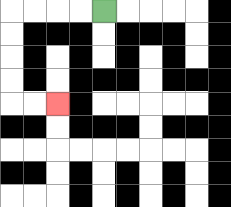{'start': '[4, 0]', 'end': '[2, 4]', 'path_directions': 'L,L,L,L,D,D,D,D,R,R', 'path_coordinates': '[[4, 0], [3, 0], [2, 0], [1, 0], [0, 0], [0, 1], [0, 2], [0, 3], [0, 4], [1, 4], [2, 4]]'}